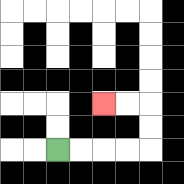{'start': '[2, 6]', 'end': '[4, 4]', 'path_directions': 'R,R,R,R,U,U,L,L', 'path_coordinates': '[[2, 6], [3, 6], [4, 6], [5, 6], [6, 6], [6, 5], [6, 4], [5, 4], [4, 4]]'}